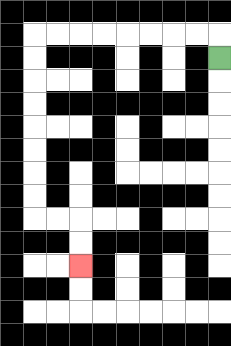{'start': '[9, 2]', 'end': '[3, 11]', 'path_directions': 'U,L,L,L,L,L,L,L,L,D,D,D,D,D,D,D,D,R,R,D,D', 'path_coordinates': '[[9, 2], [9, 1], [8, 1], [7, 1], [6, 1], [5, 1], [4, 1], [3, 1], [2, 1], [1, 1], [1, 2], [1, 3], [1, 4], [1, 5], [1, 6], [1, 7], [1, 8], [1, 9], [2, 9], [3, 9], [3, 10], [3, 11]]'}